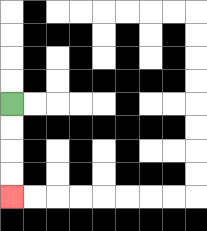{'start': '[0, 4]', 'end': '[0, 8]', 'path_directions': 'D,D,D,D', 'path_coordinates': '[[0, 4], [0, 5], [0, 6], [0, 7], [0, 8]]'}